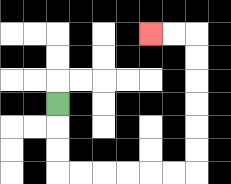{'start': '[2, 4]', 'end': '[6, 1]', 'path_directions': 'D,D,D,R,R,R,R,R,R,U,U,U,U,U,U,L,L', 'path_coordinates': '[[2, 4], [2, 5], [2, 6], [2, 7], [3, 7], [4, 7], [5, 7], [6, 7], [7, 7], [8, 7], [8, 6], [8, 5], [8, 4], [8, 3], [8, 2], [8, 1], [7, 1], [6, 1]]'}